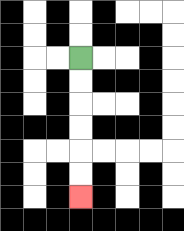{'start': '[3, 2]', 'end': '[3, 8]', 'path_directions': 'D,D,D,D,D,D', 'path_coordinates': '[[3, 2], [3, 3], [3, 4], [3, 5], [3, 6], [3, 7], [3, 8]]'}